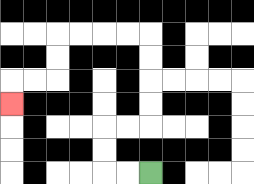{'start': '[6, 7]', 'end': '[0, 4]', 'path_directions': 'L,L,U,U,R,R,U,U,U,U,L,L,L,L,D,D,L,L,D', 'path_coordinates': '[[6, 7], [5, 7], [4, 7], [4, 6], [4, 5], [5, 5], [6, 5], [6, 4], [6, 3], [6, 2], [6, 1], [5, 1], [4, 1], [3, 1], [2, 1], [2, 2], [2, 3], [1, 3], [0, 3], [0, 4]]'}